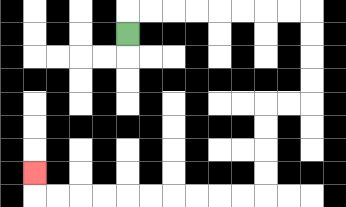{'start': '[5, 1]', 'end': '[1, 7]', 'path_directions': 'U,R,R,R,R,R,R,R,R,D,D,D,D,L,L,D,D,D,D,L,L,L,L,L,L,L,L,L,L,U', 'path_coordinates': '[[5, 1], [5, 0], [6, 0], [7, 0], [8, 0], [9, 0], [10, 0], [11, 0], [12, 0], [13, 0], [13, 1], [13, 2], [13, 3], [13, 4], [12, 4], [11, 4], [11, 5], [11, 6], [11, 7], [11, 8], [10, 8], [9, 8], [8, 8], [7, 8], [6, 8], [5, 8], [4, 8], [3, 8], [2, 8], [1, 8], [1, 7]]'}